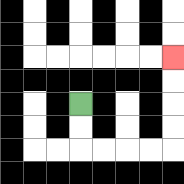{'start': '[3, 4]', 'end': '[7, 2]', 'path_directions': 'D,D,R,R,R,R,U,U,U,U', 'path_coordinates': '[[3, 4], [3, 5], [3, 6], [4, 6], [5, 6], [6, 6], [7, 6], [7, 5], [7, 4], [7, 3], [7, 2]]'}